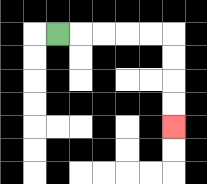{'start': '[2, 1]', 'end': '[7, 5]', 'path_directions': 'R,R,R,R,R,D,D,D,D', 'path_coordinates': '[[2, 1], [3, 1], [4, 1], [5, 1], [6, 1], [7, 1], [7, 2], [7, 3], [7, 4], [7, 5]]'}